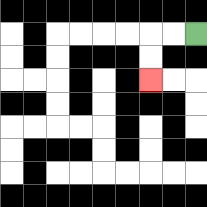{'start': '[8, 1]', 'end': '[6, 3]', 'path_directions': 'L,L,D,D', 'path_coordinates': '[[8, 1], [7, 1], [6, 1], [6, 2], [6, 3]]'}